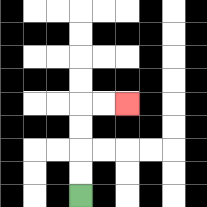{'start': '[3, 8]', 'end': '[5, 4]', 'path_directions': 'U,U,U,U,R,R', 'path_coordinates': '[[3, 8], [3, 7], [3, 6], [3, 5], [3, 4], [4, 4], [5, 4]]'}